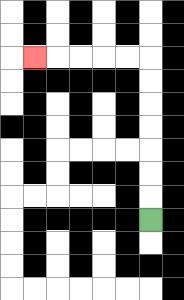{'start': '[6, 9]', 'end': '[1, 2]', 'path_directions': 'U,U,U,U,U,U,U,L,L,L,L,L', 'path_coordinates': '[[6, 9], [6, 8], [6, 7], [6, 6], [6, 5], [6, 4], [6, 3], [6, 2], [5, 2], [4, 2], [3, 2], [2, 2], [1, 2]]'}